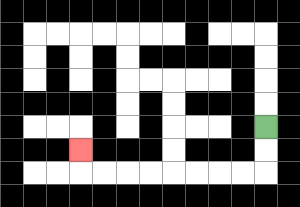{'start': '[11, 5]', 'end': '[3, 6]', 'path_directions': 'D,D,L,L,L,L,L,L,L,L,U', 'path_coordinates': '[[11, 5], [11, 6], [11, 7], [10, 7], [9, 7], [8, 7], [7, 7], [6, 7], [5, 7], [4, 7], [3, 7], [3, 6]]'}